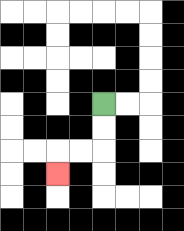{'start': '[4, 4]', 'end': '[2, 7]', 'path_directions': 'D,D,L,L,D', 'path_coordinates': '[[4, 4], [4, 5], [4, 6], [3, 6], [2, 6], [2, 7]]'}